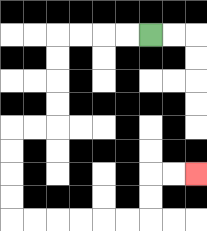{'start': '[6, 1]', 'end': '[8, 7]', 'path_directions': 'L,L,L,L,D,D,D,D,L,L,D,D,D,D,R,R,R,R,R,R,U,U,R,R', 'path_coordinates': '[[6, 1], [5, 1], [4, 1], [3, 1], [2, 1], [2, 2], [2, 3], [2, 4], [2, 5], [1, 5], [0, 5], [0, 6], [0, 7], [0, 8], [0, 9], [1, 9], [2, 9], [3, 9], [4, 9], [5, 9], [6, 9], [6, 8], [6, 7], [7, 7], [8, 7]]'}